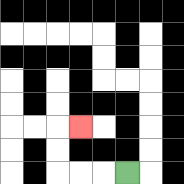{'start': '[5, 7]', 'end': '[3, 5]', 'path_directions': 'L,L,L,U,U,R', 'path_coordinates': '[[5, 7], [4, 7], [3, 7], [2, 7], [2, 6], [2, 5], [3, 5]]'}